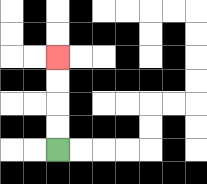{'start': '[2, 6]', 'end': '[2, 2]', 'path_directions': 'U,U,U,U', 'path_coordinates': '[[2, 6], [2, 5], [2, 4], [2, 3], [2, 2]]'}